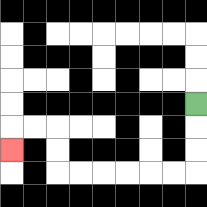{'start': '[8, 4]', 'end': '[0, 6]', 'path_directions': 'D,D,D,L,L,L,L,L,L,U,U,L,L,D', 'path_coordinates': '[[8, 4], [8, 5], [8, 6], [8, 7], [7, 7], [6, 7], [5, 7], [4, 7], [3, 7], [2, 7], [2, 6], [2, 5], [1, 5], [0, 5], [0, 6]]'}